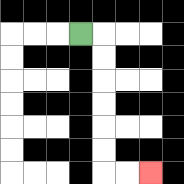{'start': '[3, 1]', 'end': '[6, 7]', 'path_directions': 'R,D,D,D,D,D,D,R,R', 'path_coordinates': '[[3, 1], [4, 1], [4, 2], [4, 3], [4, 4], [4, 5], [4, 6], [4, 7], [5, 7], [6, 7]]'}